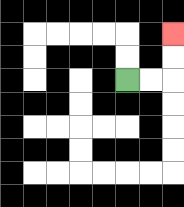{'start': '[5, 3]', 'end': '[7, 1]', 'path_directions': 'R,R,U,U', 'path_coordinates': '[[5, 3], [6, 3], [7, 3], [7, 2], [7, 1]]'}